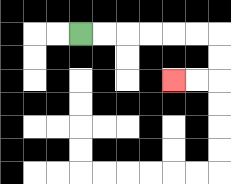{'start': '[3, 1]', 'end': '[7, 3]', 'path_directions': 'R,R,R,R,R,R,D,D,L,L', 'path_coordinates': '[[3, 1], [4, 1], [5, 1], [6, 1], [7, 1], [8, 1], [9, 1], [9, 2], [9, 3], [8, 3], [7, 3]]'}